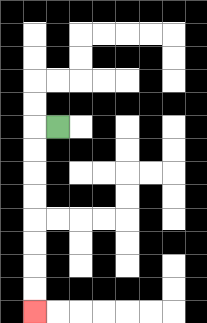{'start': '[2, 5]', 'end': '[1, 13]', 'path_directions': 'L,D,D,D,D,D,D,D,D', 'path_coordinates': '[[2, 5], [1, 5], [1, 6], [1, 7], [1, 8], [1, 9], [1, 10], [1, 11], [1, 12], [1, 13]]'}